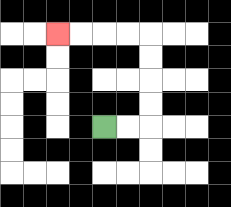{'start': '[4, 5]', 'end': '[2, 1]', 'path_directions': 'R,R,U,U,U,U,L,L,L,L', 'path_coordinates': '[[4, 5], [5, 5], [6, 5], [6, 4], [6, 3], [6, 2], [6, 1], [5, 1], [4, 1], [3, 1], [2, 1]]'}